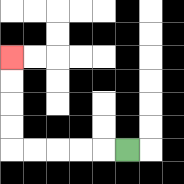{'start': '[5, 6]', 'end': '[0, 2]', 'path_directions': 'L,L,L,L,L,U,U,U,U', 'path_coordinates': '[[5, 6], [4, 6], [3, 6], [2, 6], [1, 6], [0, 6], [0, 5], [0, 4], [0, 3], [0, 2]]'}